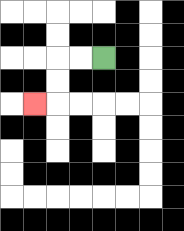{'start': '[4, 2]', 'end': '[1, 4]', 'path_directions': 'L,L,D,D,L', 'path_coordinates': '[[4, 2], [3, 2], [2, 2], [2, 3], [2, 4], [1, 4]]'}